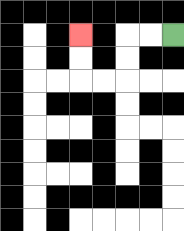{'start': '[7, 1]', 'end': '[3, 1]', 'path_directions': 'L,L,D,D,L,L,U,U', 'path_coordinates': '[[7, 1], [6, 1], [5, 1], [5, 2], [5, 3], [4, 3], [3, 3], [3, 2], [3, 1]]'}